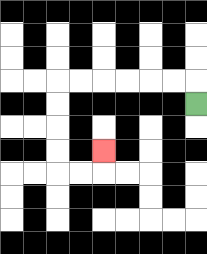{'start': '[8, 4]', 'end': '[4, 6]', 'path_directions': 'U,L,L,L,L,L,L,D,D,D,D,R,R,U', 'path_coordinates': '[[8, 4], [8, 3], [7, 3], [6, 3], [5, 3], [4, 3], [3, 3], [2, 3], [2, 4], [2, 5], [2, 6], [2, 7], [3, 7], [4, 7], [4, 6]]'}